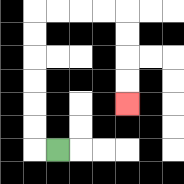{'start': '[2, 6]', 'end': '[5, 4]', 'path_directions': 'L,U,U,U,U,U,U,R,R,R,R,D,D,D,D', 'path_coordinates': '[[2, 6], [1, 6], [1, 5], [1, 4], [1, 3], [1, 2], [1, 1], [1, 0], [2, 0], [3, 0], [4, 0], [5, 0], [5, 1], [5, 2], [5, 3], [5, 4]]'}